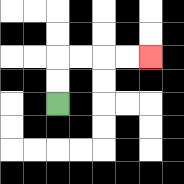{'start': '[2, 4]', 'end': '[6, 2]', 'path_directions': 'U,U,R,R,R,R', 'path_coordinates': '[[2, 4], [2, 3], [2, 2], [3, 2], [4, 2], [5, 2], [6, 2]]'}